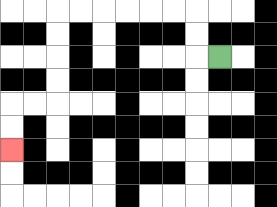{'start': '[9, 2]', 'end': '[0, 6]', 'path_directions': 'L,U,U,L,L,L,L,L,L,D,D,D,D,L,L,D,D', 'path_coordinates': '[[9, 2], [8, 2], [8, 1], [8, 0], [7, 0], [6, 0], [5, 0], [4, 0], [3, 0], [2, 0], [2, 1], [2, 2], [2, 3], [2, 4], [1, 4], [0, 4], [0, 5], [0, 6]]'}